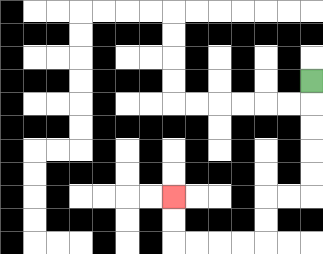{'start': '[13, 3]', 'end': '[7, 8]', 'path_directions': 'D,D,D,D,D,L,L,D,D,L,L,L,L,U,U', 'path_coordinates': '[[13, 3], [13, 4], [13, 5], [13, 6], [13, 7], [13, 8], [12, 8], [11, 8], [11, 9], [11, 10], [10, 10], [9, 10], [8, 10], [7, 10], [7, 9], [7, 8]]'}